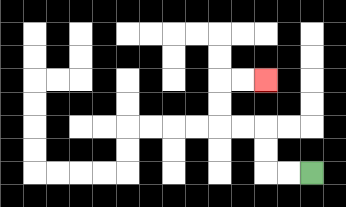{'start': '[13, 7]', 'end': '[11, 3]', 'path_directions': 'L,L,U,U,L,L,U,U,R,R', 'path_coordinates': '[[13, 7], [12, 7], [11, 7], [11, 6], [11, 5], [10, 5], [9, 5], [9, 4], [9, 3], [10, 3], [11, 3]]'}